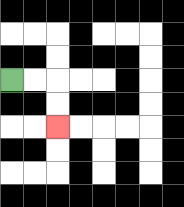{'start': '[0, 3]', 'end': '[2, 5]', 'path_directions': 'R,R,D,D', 'path_coordinates': '[[0, 3], [1, 3], [2, 3], [2, 4], [2, 5]]'}